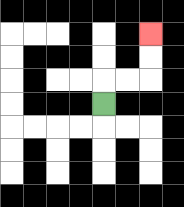{'start': '[4, 4]', 'end': '[6, 1]', 'path_directions': 'U,R,R,U,U', 'path_coordinates': '[[4, 4], [4, 3], [5, 3], [6, 3], [6, 2], [6, 1]]'}